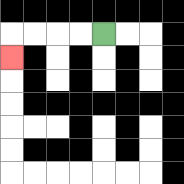{'start': '[4, 1]', 'end': '[0, 2]', 'path_directions': 'L,L,L,L,D', 'path_coordinates': '[[4, 1], [3, 1], [2, 1], [1, 1], [0, 1], [0, 2]]'}